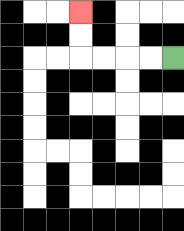{'start': '[7, 2]', 'end': '[3, 0]', 'path_directions': 'L,L,L,L,U,U', 'path_coordinates': '[[7, 2], [6, 2], [5, 2], [4, 2], [3, 2], [3, 1], [3, 0]]'}